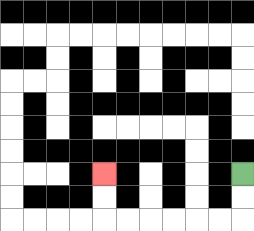{'start': '[10, 7]', 'end': '[4, 7]', 'path_directions': 'D,D,L,L,L,L,L,L,U,U', 'path_coordinates': '[[10, 7], [10, 8], [10, 9], [9, 9], [8, 9], [7, 9], [6, 9], [5, 9], [4, 9], [4, 8], [4, 7]]'}